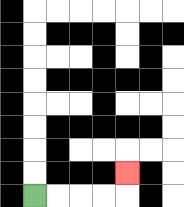{'start': '[1, 8]', 'end': '[5, 7]', 'path_directions': 'R,R,R,R,U', 'path_coordinates': '[[1, 8], [2, 8], [3, 8], [4, 8], [5, 8], [5, 7]]'}